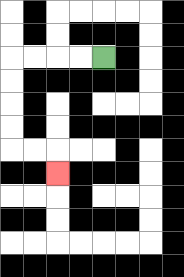{'start': '[4, 2]', 'end': '[2, 7]', 'path_directions': 'L,L,L,L,D,D,D,D,R,R,D', 'path_coordinates': '[[4, 2], [3, 2], [2, 2], [1, 2], [0, 2], [0, 3], [0, 4], [0, 5], [0, 6], [1, 6], [2, 6], [2, 7]]'}